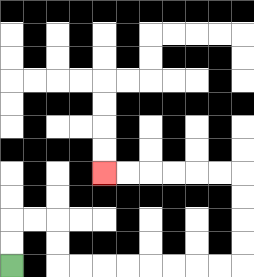{'start': '[0, 11]', 'end': '[4, 7]', 'path_directions': 'U,U,R,R,D,D,R,R,R,R,R,R,R,R,U,U,U,U,L,L,L,L,L,L', 'path_coordinates': '[[0, 11], [0, 10], [0, 9], [1, 9], [2, 9], [2, 10], [2, 11], [3, 11], [4, 11], [5, 11], [6, 11], [7, 11], [8, 11], [9, 11], [10, 11], [10, 10], [10, 9], [10, 8], [10, 7], [9, 7], [8, 7], [7, 7], [6, 7], [5, 7], [4, 7]]'}